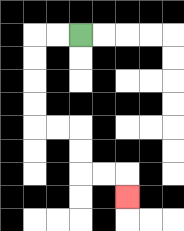{'start': '[3, 1]', 'end': '[5, 8]', 'path_directions': 'L,L,D,D,D,D,R,R,D,D,R,R,D', 'path_coordinates': '[[3, 1], [2, 1], [1, 1], [1, 2], [1, 3], [1, 4], [1, 5], [2, 5], [3, 5], [3, 6], [3, 7], [4, 7], [5, 7], [5, 8]]'}